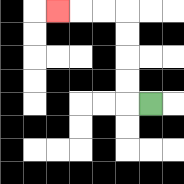{'start': '[6, 4]', 'end': '[2, 0]', 'path_directions': 'L,U,U,U,U,L,L,L', 'path_coordinates': '[[6, 4], [5, 4], [5, 3], [5, 2], [5, 1], [5, 0], [4, 0], [3, 0], [2, 0]]'}